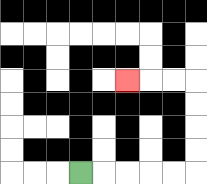{'start': '[3, 7]', 'end': '[5, 3]', 'path_directions': 'R,R,R,R,R,U,U,U,U,L,L,L', 'path_coordinates': '[[3, 7], [4, 7], [5, 7], [6, 7], [7, 7], [8, 7], [8, 6], [8, 5], [8, 4], [8, 3], [7, 3], [6, 3], [5, 3]]'}